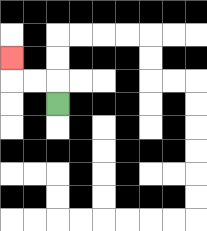{'start': '[2, 4]', 'end': '[0, 2]', 'path_directions': 'U,L,L,U', 'path_coordinates': '[[2, 4], [2, 3], [1, 3], [0, 3], [0, 2]]'}